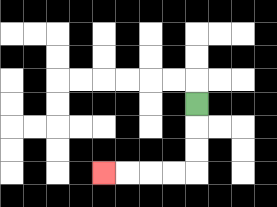{'start': '[8, 4]', 'end': '[4, 7]', 'path_directions': 'D,D,D,L,L,L,L', 'path_coordinates': '[[8, 4], [8, 5], [8, 6], [8, 7], [7, 7], [6, 7], [5, 7], [4, 7]]'}